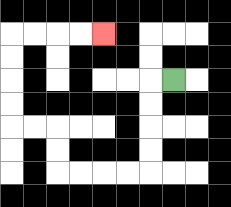{'start': '[7, 3]', 'end': '[4, 1]', 'path_directions': 'L,D,D,D,D,L,L,L,L,U,U,L,L,U,U,U,U,R,R,R,R', 'path_coordinates': '[[7, 3], [6, 3], [6, 4], [6, 5], [6, 6], [6, 7], [5, 7], [4, 7], [3, 7], [2, 7], [2, 6], [2, 5], [1, 5], [0, 5], [0, 4], [0, 3], [0, 2], [0, 1], [1, 1], [2, 1], [3, 1], [4, 1]]'}